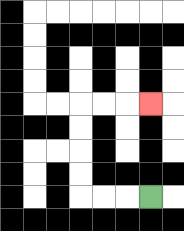{'start': '[6, 8]', 'end': '[6, 4]', 'path_directions': 'L,L,L,U,U,U,U,R,R,R', 'path_coordinates': '[[6, 8], [5, 8], [4, 8], [3, 8], [3, 7], [3, 6], [3, 5], [3, 4], [4, 4], [5, 4], [6, 4]]'}